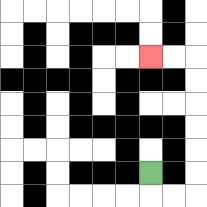{'start': '[6, 7]', 'end': '[6, 2]', 'path_directions': 'D,R,R,U,U,U,U,U,U,L,L', 'path_coordinates': '[[6, 7], [6, 8], [7, 8], [8, 8], [8, 7], [8, 6], [8, 5], [8, 4], [8, 3], [8, 2], [7, 2], [6, 2]]'}